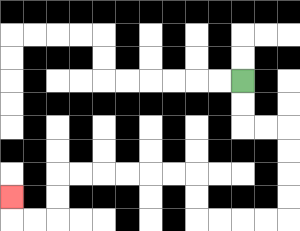{'start': '[10, 3]', 'end': '[0, 8]', 'path_directions': 'D,D,R,R,D,D,D,D,L,L,L,L,U,U,L,L,L,L,L,L,D,D,L,L,U', 'path_coordinates': '[[10, 3], [10, 4], [10, 5], [11, 5], [12, 5], [12, 6], [12, 7], [12, 8], [12, 9], [11, 9], [10, 9], [9, 9], [8, 9], [8, 8], [8, 7], [7, 7], [6, 7], [5, 7], [4, 7], [3, 7], [2, 7], [2, 8], [2, 9], [1, 9], [0, 9], [0, 8]]'}